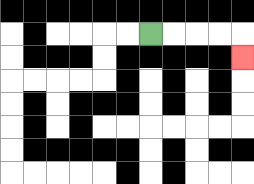{'start': '[6, 1]', 'end': '[10, 2]', 'path_directions': 'R,R,R,R,D', 'path_coordinates': '[[6, 1], [7, 1], [8, 1], [9, 1], [10, 1], [10, 2]]'}